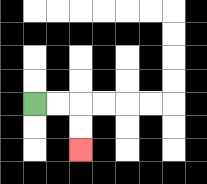{'start': '[1, 4]', 'end': '[3, 6]', 'path_directions': 'R,R,D,D', 'path_coordinates': '[[1, 4], [2, 4], [3, 4], [3, 5], [3, 6]]'}